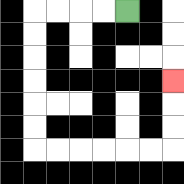{'start': '[5, 0]', 'end': '[7, 3]', 'path_directions': 'L,L,L,L,D,D,D,D,D,D,R,R,R,R,R,R,U,U,U', 'path_coordinates': '[[5, 0], [4, 0], [3, 0], [2, 0], [1, 0], [1, 1], [1, 2], [1, 3], [1, 4], [1, 5], [1, 6], [2, 6], [3, 6], [4, 6], [5, 6], [6, 6], [7, 6], [7, 5], [7, 4], [7, 3]]'}